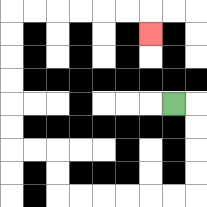{'start': '[7, 4]', 'end': '[6, 1]', 'path_directions': 'R,D,D,D,D,L,L,L,L,L,L,U,U,L,L,U,U,U,U,U,U,R,R,R,R,R,R,D', 'path_coordinates': '[[7, 4], [8, 4], [8, 5], [8, 6], [8, 7], [8, 8], [7, 8], [6, 8], [5, 8], [4, 8], [3, 8], [2, 8], [2, 7], [2, 6], [1, 6], [0, 6], [0, 5], [0, 4], [0, 3], [0, 2], [0, 1], [0, 0], [1, 0], [2, 0], [3, 0], [4, 0], [5, 0], [6, 0], [6, 1]]'}